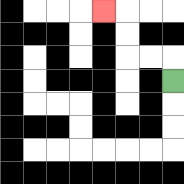{'start': '[7, 3]', 'end': '[4, 0]', 'path_directions': 'U,L,L,U,U,L', 'path_coordinates': '[[7, 3], [7, 2], [6, 2], [5, 2], [5, 1], [5, 0], [4, 0]]'}